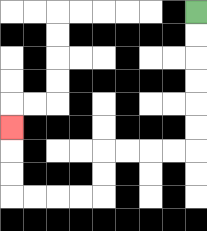{'start': '[8, 0]', 'end': '[0, 5]', 'path_directions': 'D,D,D,D,D,D,L,L,L,L,D,D,L,L,L,L,U,U,U', 'path_coordinates': '[[8, 0], [8, 1], [8, 2], [8, 3], [8, 4], [8, 5], [8, 6], [7, 6], [6, 6], [5, 6], [4, 6], [4, 7], [4, 8], [3, 8], [2, 8], [1, 8], [0, 8], [0, 7], [0, 6], [0, 5]]'}